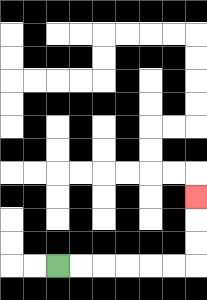{'start': '[2, 11]', 'end': '[8, 8]', 'path_directions': 'R,R,R,R,R,R,U,U,U', 'path_coordinates': '[[2, 11], [3, 11], [4, 11], [5, 11], [6, 11], [7, 11], [8, 11], [8, 10], [8, 9], [8, 8]]'}